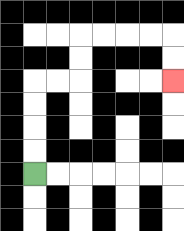{'start': '[1, 7]', 'end': '[7, 3]', 'path_directions': 'U,U,U,U,R,R,U,U,R,R,R,R,D,D', 'path_coordinates': '[[1, 7], [1, 6], [1, 5], [1, 4], [1, 3], [2, 3], [3, 3], [3, 2], [3, 1], [4, 1], [5, 1], [6, 1], [7, 1], [7, 2], [7, 3]]'}